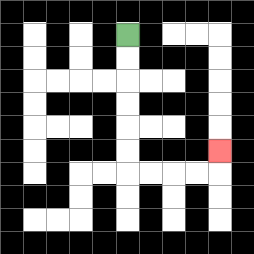{'start': '[5, 1]', 'end': '[9, 6]', 'path_directions': 'D,D,D,D,D,D,R,R,R,R,U', 'path_coordinates': '[[5, 1], [5, 2], [5, 3], [5, 4], [5, 5], [5, 6], [5, 7], [6, 7], [7, 7], [8, 7], [9, 7], [9, 6]]'}